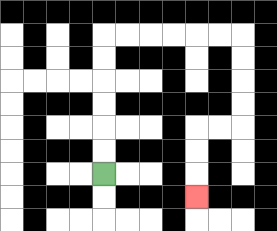{'start': '[4, 7]', 'end': '[8, 8]', 'path_directions': 'U,U,U,U,U,U,R,R,R,R,R,R,D,D,D,D,L,L,D,D,D', 'path_coordinates': '[[4, 7], [4, 6], [4, 5], [4, 4], [4, 3], [4, 2], [4, 1], [5, 1], [6, 1], [7, 1], [8, 1], [9, 1], [10, 1], [10, 2], [10, 3], [10, 4], [10, 5], [9, 5], [8, 5], [8, 6], [8, 7], [8, 8]]'}